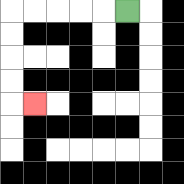{'start': '[5, 0]', 'end': '[1, 4]', 'path_directions': 'L,L,L,L,L,D,D,D,D,R', 'path_coordinates': '[[5, 0], [4, 0], [3, 0], [2, 0], [1, 0], [0, 0], [0, 1], [0, 2], [0, 3], [0, 4], [1, 4]]'}